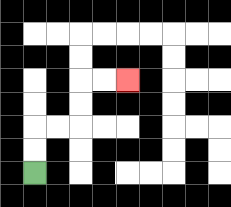{'start': '[1, 7]', 'end': '[5, 3]', 'path_directions': 'U,U,R,R,U,U,R,R', 'path_coordinates': '[[1, 7], [1, 6], [1, 5], [2, 5], [3, 5], [3, 4], [3, 3], [4, 3], [5, 3]]'}